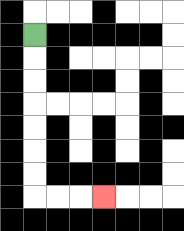{'start': '[1, 1]', 'end': '[4, 8]', 'path_directions': 'D,D,D,D,D,D,D,R,R,R', 'path_coordinates': '[[1, 1], [1, 2], [1, 3], [1, 4], [1, 5], [1, 6], [1, 7], [1, 8], [2, 8], [3, 8], [4, 8]]'}